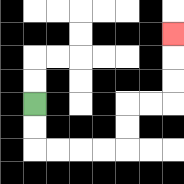{'start': '[1, 4]', 'end': '[7, 1]', 'path_directions': 'D,D,R,R,R,R,U,U,R,R,U,U,U', 'path_coordinates': '[[1, 4], [1, 5], [1, 6], [2, 6], [3, 6], [4, 6], [5, 6], [5, 5], [5, 4], [6, 4], [7, 4], [7, 3], [7, 2], [7, 1]]'}